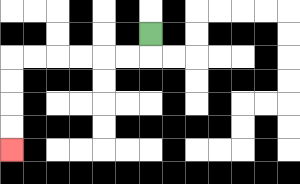{'start': '[6, 1]', 'end': '[0, 6]', 'path_directions': 'D,L,L,L,L,L,L,D,D,D,D', 'path_coordinates': '[[6, 1], [6, 2], [5, 2], [4, 2], [3, 2], [2, 2], [1, 2], [0, 2], [0, 3], [0, 4], [0, 5], [0, 6]]'}